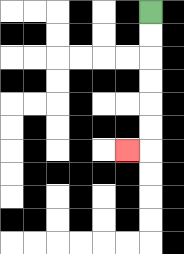{'start': '[6, 0]', 'end': '[5, 6]', 'path_directions': 'D,D,D,D,D,D,L', 'path_coordinates': '[[6, 0], [6, 1], [6, 2], [6, 3], [6, 4], [6, 5], [6, 6], [5, 6]]'}